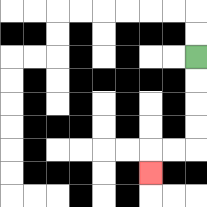{'start': '[8, 2]', 'end': '[6, 7]', 'path_directions': 'D,D,D,D,L,L,D', 'path_coordinates': '[[8, 2], [8, 3], [8, 4], [8, 5], [8, 6], [7, 6], [6, 6], [6, 7]]'}